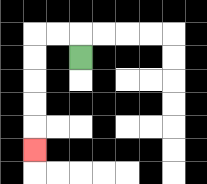{'start': '[3, 2]', 'end': '[1, 6]', 'path_directions': 'U,L,L,D,D,D,D,D', 'path_coordinates': '[[3, 2], [3, 1], [2, 1], [1, 1], [1, 2], [1, 3], [1, 4], [1, 5], [1, 6]]'}